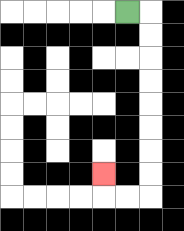{'start': '[5, 0]', 'end': '[4, 7]', 'path_directions': 'R,D,D,D,D,D,D,D,D,L,L,U', 'path_coordinates': '[[5, 0], [6, 0], [6, 1], [6, 2], [6, 3], [6, 4], [6, 5], [6, 6], [6, 7], [6, 8], [5, 8], [4, 8], [4, 7]]'}